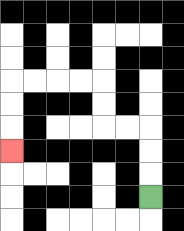{'start': '[6, 8]', 'end': '[0, 6]', 'path_directions': 'U,U,U,L,L,U,U,L,L,L,L,D,D,D', 'path_coordinates': '[[6, 8], [6, 7], [6, 6], [6, 5], [5, 5], [4, 5], [4, 4], [4, 3], [3, 3], [2, 3], [1, 3], [0, 3], [0, 4], [0, 5], [0, 6]]'}